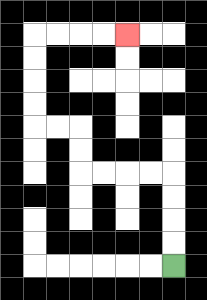{'start': '[7, 11]', 'end': '[5, 1]', 'path_directions': 'U,U,U,U,L,L,L,L,U,U,L,L,U,U,U,U,R,R,R,R', 'path_coordinates': '[[7, 11], [7, 10], [7, 9], [7, 8], [7, 7], [6, 7], [5, 7], [4, 7], [3, 7], [3, 6], [3, 5], [2, 5], [1, 5], [1, 4], [1, 3], [1, 2], [1, 1], [2, 1], [3, 1], [4, 1], [5, 1]]'}